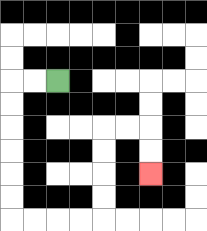{'start': '[2, 3]', 'end': '[6, 7]', 'path_directions': 'L,L,D,D,D,D,D,D,R,R,R,R,U,U,U,U,R,R,D,D', 'path_coordinates': '[[2, 3], [1, 3], [0, 3], [0, 4], [0, 5], [0, 6], [0, 7], [0, 8], [0, 9], [1, 9], [2, 9], [3, 9], [4, 9], [4, 8], [4, 7], [4, 6], [4, 5], [5, 5], [6, 5], [6, 6], [6, 7]]'}